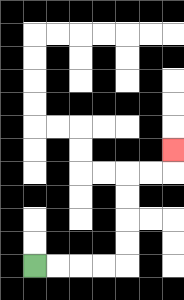{'start': '[1, 11]', 'end': '[7, 6]', 'path_directions': 'R,R,R,R,U,U,U,U,R,R,U', 'path_coordinates': '[[1, 11], [2, 11], [3, 11], [4, 11], [5, 11], [5, 10], [5, 9], [5, 8], [5, 7], [6, 7], [7, 7], [7, 6]]'}